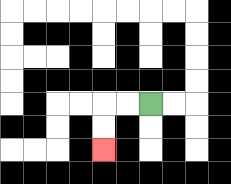{'start': '[6, 4]', 'end': '[4, 6]', 'path_directions': 'L,L,D,D', 'path_coordinates': '[[6, 4], [5, 4], [4, 4], [4, 5], [4, 6]]'}